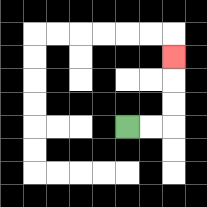{'start': '[5, 5]', 'end': '[7, 2]', 'path_directions': 'R,R,U,U,U', 'path_coordinates': '[[5, 5], [6, 5], [7, 5], [7, 4], [7, 3], [7, 2]]'}